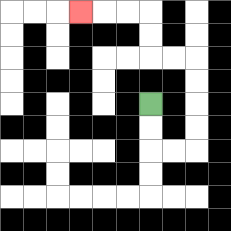{'start': '[6, 4]', 'end': '[3, 0]', 'path_directions': 'D,D,R,R,U,U,U,U,L,L,U,U,L,L,L', 'path_coordinates': '[[6, 4], [6, 5], [6, 6], [7, 6], [8, 6], [8, 5], [8, 4], [8, 3], [8, 2], [7, 2], [6, 2], [6, 1], [6, 0], [5, 0], [4, 0], [3, 0]]'}